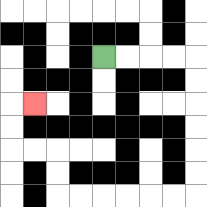{'start': '[4, 2]', 'end': '[1, 4]', 'path_directions': 'R,R,R,R,D,D,D,D,D,D,L,L,L,L,L,L,U,U,L,L,U,U,R', 'path_coordinates': '[[4, 2], [5, 2], [6, 2], [7, 2], [8, 2], [8, 3], [8, 4], [8, 5], [8, 6], [8, 7], [8, 8], [7, 8], [6, 8], [5, 8], [4, 8], [3, 8], [2, 8], [2, 7], [2, 6], [1, 6], [0, 6], [0, 5], [0, 4], [1, 4]]'}